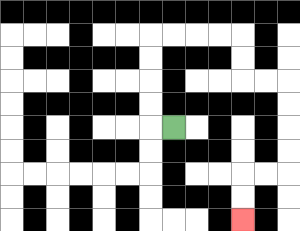{'start': '[7, 5]', 'end': '[10, 9]', 'path_directions': 'L,U,U,U,U,R,R,R,R,D,D,R,R,D,D,D,D,L,L,D,D', 'path_coordinates': '[[7, 5], [6, 5], [6, 4], [6, 3], [6, 2], [6, 1], [7, 1], [8, 1], [9, 1], [10, 1], [10, 2], [10, 3], [11, 3], [12, 3], [12, 4], [12, 5], [12, 6], [12, 7], [11, 7], [10, 7], [10, 8], [10, 9]]'}